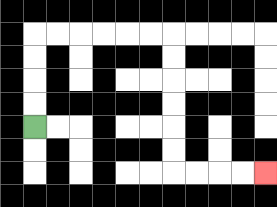{'start': '[1, 5]', 'end': '[11, 7]', 'path_directions': 'U,U,U,U,R,R,R,R,R,R,D,D,D,D,D,D,R,R,R,R', 'path_coordinates': '[[1, 5], [1, 4], [1, 3], [1, 2], [1, 1], [2, 1], [3, 1], [4, 1], [5, 1], [6, 1], [7, 1], [7, 2], [7, 3], [7, 4], [7, 5], [7, 6], [7, 7], [8, 7], [9, 7], [10, 7], [11, 7]]'}